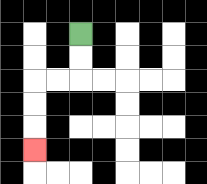{'start': '[3, 1]', 'end': '[1, 6]', 'path_directions': 'D,D,L,L,D,D,D', 'path_coordinates': '[[3, 1], [3, 2], [3, 3], [2, 3], [1, 3], [1, 4], [1, 5], [1, 6]]'}